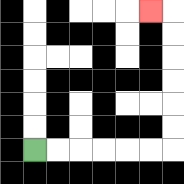{'start': '[1, 6]', 'end': '[6, 0]', 'path_directions': 'R,R,R,R,R,R,U,U,U,U,U,U,L', 'path_coordinates': '[[1, 6], [2, 6], [3, 6], [4, 6], [5, 6], [6, 6], [7, 6], [7, 5], [7, 4], [7, 3], [7, 2], [7, 1], [7, 0], [6, 0]]'}